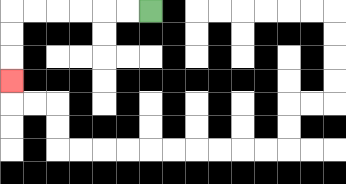{'start': '[6, 0]', 'end': '[0, 3]', 'path_directions': 'L,L,L,L,L,L,D,D,D', 'path_coordinates': '[[6, 0], [5, 0], [4, 0], [3, 0], [2, 0], [1, 0], [0, 0], [0, 1], [0, 2], [0, 3]]'}